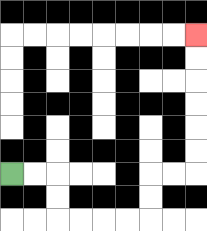{'start': '[0, 7]', 'end': '[8, 1]', 'path_directions': 'R,R,D,D,R,R,R,R,U,U,R,R,U,U,U,U,U,U', 'path_coordinates': '[[0, 7], [1, 7], [2, 7], [2, 8], [2, 9], [3, 9], [4, 9], [5, 9], [6, 9], [6, 8], [6, 7], [7, 7], [8, 7], [8, 6], [8, 5], [8, 4], [8, 3], [8, 2], [8, 1]]'}